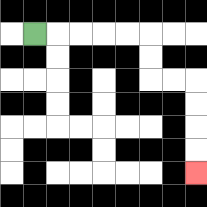{'start': '[1, 1]', 'end': '[8, 7]', 'path_directions': 'R,R,R,R,R,D,D,R,R,D,D,D,D', 'path_coordinates': '[[1, 1], [2, 1], [3, 1], [4, 1], [5, 1], [6, 1], [6, 2], [6, 3], [7, 3], [8, 3], [8, 4], [8, 5], [8, 6], [8, 7]]'}